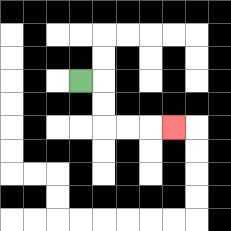{'start': '[3, 3]', 'end': '[7, 5]', 'path_directions': 'R,D,D,R,R,R', 'path_coordinates': '[[3, 3], [4, 3], [4, 4], [4, 5], [5, 5], [6, 5], [7, 5]]'}